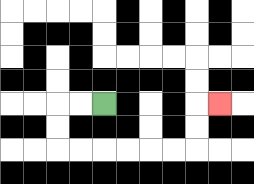{'start': '[4, 4]', 'end': '[9, 4]', 'path_directions': 'L,L,D,D,R,R,R,R,R,R,U,U,R', 'path_coordinates': '[[4, 4], [3, 4], [2, 4], [2, 5], [2, 6], [3, 6], [4, 6], [5, 6], [6, 6], [7, 6], [8, 6], [8, 5], [8, 4], [9, 4]]'}